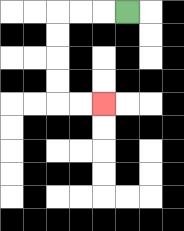{'start': '[5, 0]', 'end': '[4, 4]', 'path_directions': 'L,L,L,D,D,D,D,R,R', 'path_coordinates': '[[5, 0], [4, 0], [3, 0], [2, 0], [2, 1], [2, 2], [2, 3], [2, 4], [3, 4], [4, 4]]'}